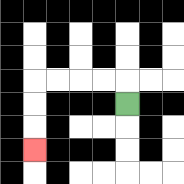{'start': '[5, 4]', 'end': '[1, 6]', 'path_directions': 'U,L,L,L,L,D,D,D', 'path_coordinates': '[[5, 4], [5, 3], [4, 3], [3, 3], [2, 3], [1, 3], [1, 4], [1, 5], [1, 6]]'}